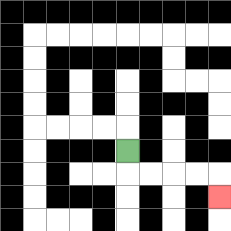{'start': '[5, 6]', 'end': '[9, 8]', 'path_directions': 'D,R,R,R,R,D', 'path_coordinates': '[[5, 6], [5, 7], [6, 7], [7, 7], [8, 7], [9, 7], [9, 8]]'}